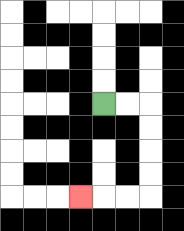{'start': '[4, 4]', 'end': '[3, 8]', 'path_directions': 'R,R,D,D,D,D,L,L,L', 'path_coordinates': '[[4, 4], [5, 4], [6, 4], [6, 5], [6, 6], [6, 7], [6, 8], [5, 8], [4, 8], [3, 8]]'}